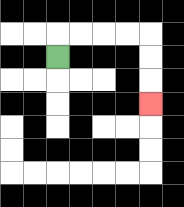{'start': '[2, 2]', 'end': '[6, 4]', 'path_directions': 'U,R,R,R,R,D,D,D', 'path_coordinates': '[[2, 2], [2, 1], [3, 1], [4, 1], [5, 1], [6, 1], [6, 2], [6, 3], [6, 4]]'}